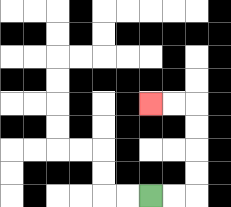{'start': '[6, 8]', 'end': '[6, 4]', 'path_directions': 'R,R,U,U,U,U,L,L', 'path_coordinates': '[[6, 8], [7, 8], [8, 8], [8, 7], [8, 6], [8, 5], [8, 4], [7, 4], [6, 4]]'}